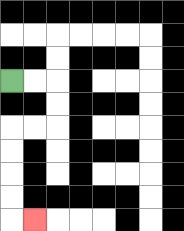{'start': '[0, 3]', 'end': '[1, 9]', 'path_directions': 'R,R,D,D,L,L,D,D,D,D,R', 'path_coordinates': '[[0, 3], [1, 3], [2, 3], [2, 4], [2, 5], [1, 5], [0, 5], [0, 6], [0, 7], [0, 8], [0, 9], [1, 9]]'}